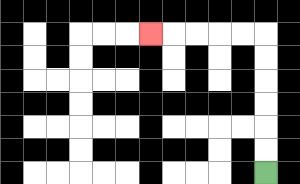{'start': '[11, 7]', 'end': '[6, 1]', 'path_directions': 'U,U,U,U,U,U,L,L,L,L,L', 'path_coordinates': '[[11, 7], [11, 6], [11, 5], [11, 4], [11, 3], [11, 2], [11, 1], [10, 1], [9, 1], [8, 1], [7, 1], [6, 1]]'}